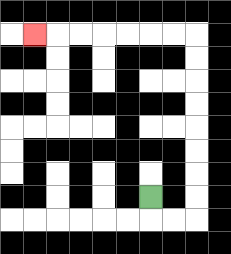{'start': '[6, 8]', 'end': '[1, 1]', 'path_directions': 'D,R,R,U,U,U,U,U,U,U,U,L,L,L,L,L,L,L', 'path_coordinates': '[[6, 8], [6, 9], [7, 9], [8, 9], [8, 8], [8, 7], [8, 6], [8, 5], [8, 4], [8, 3], [8, 2], [8, 1], [7, 1], [6, 1], [5, 1], [4, 1], [3, 1], [2, 1], [1, 1]]'}